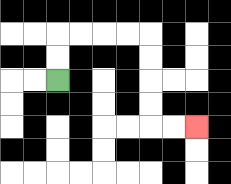{'start': '[2, 3]', 'end': '[8, 5]', 'path_directions': 'U,U,R,R,R,R,D,D,D,D,R,R', 'path_coordinates': '[[2, 3], [2, 2], [2, 1], [3, 1], [4, 1], [5, 1], [6, 1], [6, 2], [6, 3], [6, 4], [6, 5], [7, 5], [8, 5]]'}